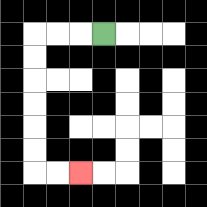{'start': '[4, 1]', 'end': '[3, 7]', 'path_directions': 'L,L,L,D,D,D,D,D,D,R,R', 'path_coordinates': '[[4, 1], [3, 1], [2, 1], [1, 1], [1, 2], [1, 3], [1, 4], [1, 5], [1, 6], [1, 7], [2, 7], [3, 7]]'}